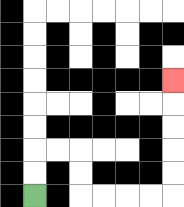{'start': '[1, 8]', 'end': '[7, 3]', 'path_directions': 'U,U,R,R,D,D,R,R,R,R,U,U,U,U,U', 'path_coordinates': '[[1, 8], [1, 7], [1, 6], [2, 6], [3, 6], [3, 7], [3, 8], [4, 8], [5, 8], [6, 8], [7, 8], [7, 7], [7, 6], [7, 5], [7, 4], [7, 3]]'}